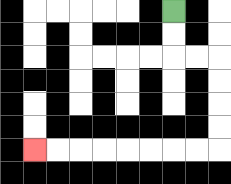{'start': '[7, 0]', 'end': '[1, 6]', 'path_directions': 'D,D,R,R,D,D,D,D,L,L,L,L,L,L,L,L', 'path_coordinates': '[[7, 0], [7, 1], [7, 2], [8, 2], [9, 2], [9, 3], [9, 4], [9, 5], [9, 6], [8, 6], [7, 6], [6, 6], [5, 6], [4, 6], [3, 6], [2, 6], [1, 6]]'}